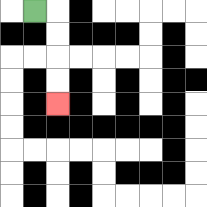{'start': '[1, 0]', 'end': '[2, 4]', 'path_directions': 'R,D,D,D,D', 'path_coordinates': '[[1, 0], [2, 0], [2, 1], [2, 2], [2, 3], [2, 4]]'}